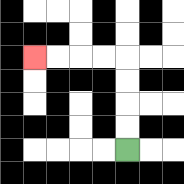{'start': '[5, 6]', 'end': '[1, 2]', 'path_directions': 'U,U,U,U,L,L,L,L', 'path_coordinates': '[[5, 6], [5, 5], [5, 4], [5, 3], [5, 2], [4, 2], [3, 2], [2, 2], [1, 2]]'}